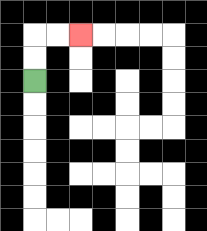{'start': '[1, 3]', 'end': '[3, 1]', 'path_directions': 'U,U,R,R', 'path_coordinates': '[[1, 3], [1, 2], [1, 1], [2, 1], [3, 1]]'}